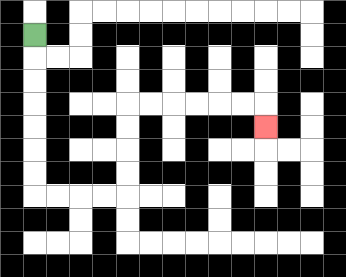{'start': '[1, 1]', 'end': '[11, 5]', 'path_directions': 'D,D,D,D,D,D,D,R,R,R,R,U,U,U,U,R,R,R,R,R,R,D', 'path_coordinates': '[[1, 1], [1, 2], [1, 3], [1, 4], [1, 5], [1, 6], [1, 7], [1, 8], [2, 8], [3, 8], [4, 8], [5, 8], [5, 7], [5, 6], [5, 5], [5, 4], [6, 4], [7, 4], [8, 4], [9, 4], [10, 4], [11, 4], [11, 5]]'}